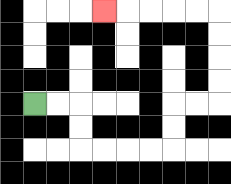{'start': '[1, 4]', 'end': '[4, 0]', 'path_directions': 'R,R,D,D,R,R,R,R,U,U,R,R,U,U,U,U,L,L,L,L,L', 'path_coordinates': '[[1, 4], [2, 4], [3, 4], [3, 5], [3, 6], [4, 6], [5, 6], [6, 6], [7, 6], [7, 5], [7, 4], [8, 4], [9, 4], [9, 3], [9, 2], [9, 1], [9, 0], [8, 0], [7, 0], [6, 0], [5, 0], [4, 0]]'}